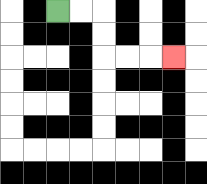{'start': '[2, 0]', 'end': '[7, 2]', 'path_directions': 'R,R,D,D,R,R,R', 'path_coordinates': '[[2, 0], [3, 0], [4, 0], [4, 1], [4, 2], [5, 2], [6, 2], [7, 2]]'}